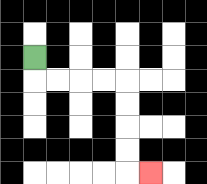{'start': '[1, 2]', 'end': '[6, 7]', 'path_directions': 'D,R,R,R,R,D,D,D,D,R', 'path_coordinates': '[[1, 2], [1, 3], [2, 3], [3, 3], [4, 3], [5, 3], [5, 4], [5, 5], [5, 6], [5, 7], [6, 7]]'}